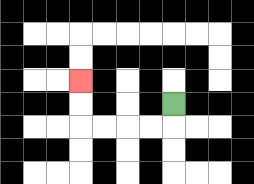{'start': '[7, 4]', 'end': '[3, 3]', 'path_directions': 'D,L,L,L,L,U,U', 'path_coordinates': '[[7, 4], [7, 5], [6, 5], [5, 5], [4, 5], [3, 5], [3, 4], [3, 3]]'}